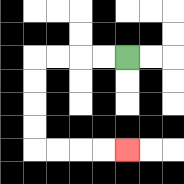{'start': '[5, 2]', 'end': '[5, 6]', 'path_directions': 'L,L,L,L,D,D,D,D,R,R,R,R', 'path_coordinates': '[[5, 2], [4, 2], [3, 2], [2, 2], [1, 2], [1, 3], [1, 4], [1, 5], [1, 6], [2, 6], [3, 6], [4, 6], [5, 6]]'}